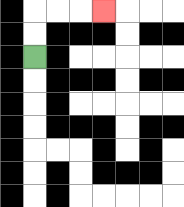{'start': '[1, 2]', 'end': '[4, 0]', 'path_directions': 'U,U,R,R,R', 'path_coordinates': '[[1, 2], [1, 1], [1, 0], [2, 0], [3, 0], [4, 0]]'}